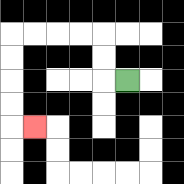{'start': '[5, 3]', 'end': '[1, 5]', 'path_directions': 'L,U,U,L,L,L,L,D,D,D,D,R', 'path_coordinates': '[[5, 3], [4, 3], [4, 2], [4, 1], [3, 1], [2, 1], [1, 1], [0, 1], [0, 2], [0, 3], [0, 4], [0, 5], [1, 5]]'}